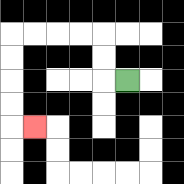{'start': '[5, 3]', 'end': '[1, 5]', 'path_directions': 'L,U,U,L,L,L,L,D,D,D,D,R', 'path_coordinates': '[[5, 3], [4, 3], [4, 2], [4, 1], [3, 1], [2, 1], [1, 1], [0, 1], [0, 2], [0, 3], [0, 4], [0, 5], [1, 5]]'}